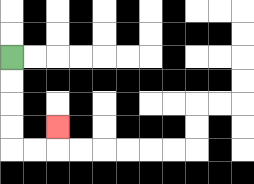{'start': '[0, 2]', 'end': '[2, 5]', 'path_directions': 'D,D,D,D,R,R,U', 'path_coordinates': '[[0, 2], [0, 3], [0, 4], [0, 5], [0, 6], [1, 6], [2, 6], [2, 5]]'}